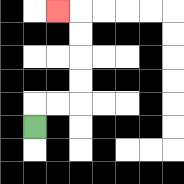{'start': '[1, 5]', 'end': '[2, 0]', 'path_directions': 'U,R,R,U,U,U,U,L', 'path_coordinates': '[[1, 5], [1, 4], [2, 4], [3, 4], [3, 3], [3, 2], [3, 1], [3, 0], [2, 0]]'}